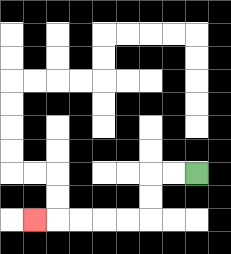{'start': '[8, 7]', 'end': '[1, 9]', 'path_directions': 'L,L,D,D,L,L,L,L,L', 'path_coordinates': '[[8, 7], [7, 7], [6, 7], [6, 8], [6, 9], [5, 9], [4, 9], [3, 9], [2, 9], [1, 9]]'}